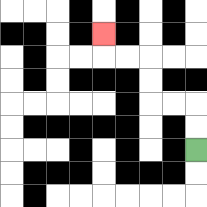{'start': '[8, 6]', 'end': '[4, 1]', 'path_directions': 'U,U,L,L,U,U,L,L,U', 'path_coordinates': '[[8, 6], [8, 5], [8, 4], [7, 4], [6, 4], [6, 3], [6, 2], [5, 2], [4, 2], [4, 1]]'}